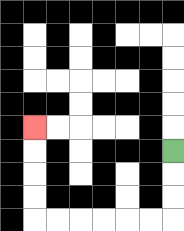{'start': '[7, 6]', 'end': '[1, 5]', 'path_directions': 'D,D,D,L,L,L,L,L,L,U,U,U,U', 'path_coordinates': '[[7, 6], [7, 7], [7, 8], [7, 9], [6, 9], [5, 9], [4, 9], [3, 9], [2, 9], [1, 9], [1, 8], [1, 7], [1, 6], [1, 5]]'}